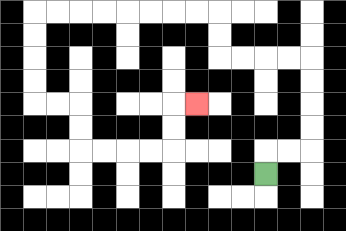{'start': '[11, 7]', 'end': '[8, 4]', 'path_directions': 'U,R,R,U,U,U,U,L,L,L,L,U,U,L,L,L,L,L,L,L,L,D,D,D,D,R,R,D,D,R,R,R,R,U,U,R', 'path_coordinates': '[[11, 7], [11, 6], [12, 6], [13, 6], [13, 5], [13, 4], [13, 3], [13, 2], [12, 2], [11, 2], [10, 2], [9, 2], [9, 1], [9, 0], [8, 0], [7, 0], [6, 0], [5, 0], [4, 0], [3, 0], [2, 0], [1, 0], [1, 1], [1, 2], [1, 3], [1, 4], [2, 4], [3, 4], [3, 5], [3, 6], [4, 6], [5, 6], [6, 6], [7, 6], [7, 5], [7, 4], [8, 4]]'}